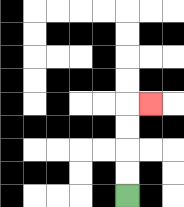{'start': '[5, 8]', 'end': '[6, 4]', 'path_directions': 'U,U,U,U,R', 'path_coordinates': '[[5, 8], [5, 7], [5, 6], [5, 5], [5, 4], [6, 4]]'}